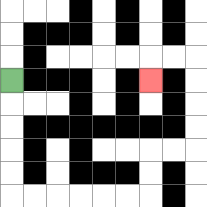{'start': '[0, 3]', 'end': '[6, 3]', 'path_directions': 'D,D,D,D,D,R,R,R,R,R,R,U,U,R,R,U,U,U,U,L,L,D', 'path_coordinates': '[[0, 3], [0, 4], [0, 5], [0, 6], [0, 7], [0, 8], [1, 8], [2, 8], [3, 8], [4, 8], [5, 8], [6, 8], [6, 7], [6, 6], [7, 6], [8, 6], [8, 5], [8, 4], [8, 3], [8, 2], [7, 2], [6, 2], [6, 3]]'}